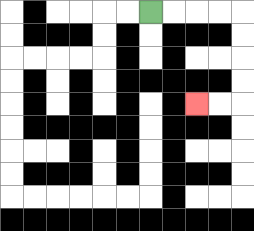{'start': '[6, 0]', 'end': '[8, 4]', 'path_directions': 'R,R,R,R,D,D,D,D,L,L', 'path_coordinates': '[[6, 0], [7, 0], [8, 0], [9, 0], [10, 0], [10, 1], [10, 2], [10, 3], [10, 4], [9, 4], [8, 4]]'}